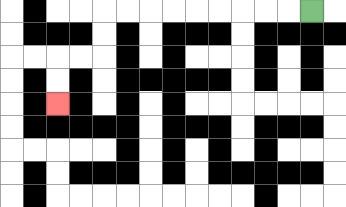{'start': '[13, 0]', 'end': '[2, 4]', 'path_directions': 'L,L,L,L,L,L,L,L,L,D,D,L,L,D,D', 'path_coordinates': '[[13, 0], [12, 0], [11, 0], [10, 0], [9, 0], [8, 0], [7, 0], [6, 0], [5, 0], [4, 0], [4, 1], [4, 2], [3, 2], [2, 2], [2, 3], [2, 4]]'}